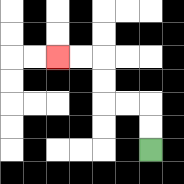{'start': '[6, 6]', 'end': '[2, 2]', 'path_directions': 'U,U,L,L,U,U,L,L', 'path_coordinates': '[[6, 6], [6, 5], [6, 4], [5, 4], [4, 4], [4, 3], [4, 2], [3, 2], [2, 2]]'}